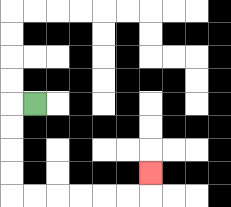{'start': '[1, 4]', 'end': '[6, 7]', 'path_directions': 'L,D,D,D,D,R,R,R,R,R,R,U', 'path_coordinates': '[[1, 4], [0, 4], [0, 5], [0, 6], [0, 7], [0, 8], [1, 8], [2, 8], [3, 8], [4, 8], [5, 8], [6, 8], [6, 7]]'}